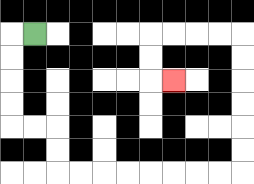{'start': '[1, 1]', 'end': '[7, 3]', 'path_directions': 'L,D,D,D,D,R,R,D,D,R,R,R,R,R,R,R,R,U,U,U,U,U,U,L,L,L,L,D,D,R', 'path_coordinates': '[[1, 1], [0, 1], [0, 2], [0, 3], [0, 4], [0, 5], [1, 5], [2, 5], [2, 6], [2, 7], [3, 7], [4, 7], [5, 7], [6, 7], [7, 7], [8, 7], [9, 7], [10, 7], [10, 6], [10, 5], [10, 4], [10, 3], [10, 2], [10, 1], [9, 1], [8, 1], [7, 1], [6, 1], [6, 2], [6, 3], [7, 3]]'}